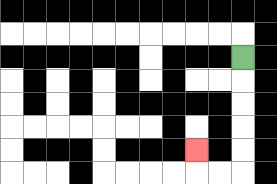{'start': '[10, 2]', 'end': '[8, 6]', 'path_directions': 'D,D,D,D,D,L,L,U', 'path_coordinates': '[[10, 2], [10, 3], [10, 4], [10, 5], [10, 6], [10, 7], [9, 7], [8, 7], [8, 6]]'}